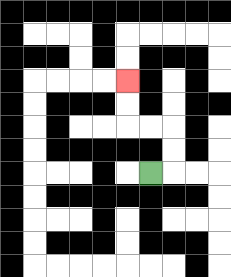{'start': '[6, 7]', 'end': '[5, 3]', 'path_directions': 'R,U,U,L,L,U,U', 'path_coordinates': '[[6, 7], [7, 7], [7, 6], [7, 5], [6, 5], [5, 5], [5, 4], [5, 3]]'}